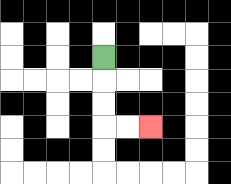{'start': '[4, 2]', 'end': '[6, 5]', 'path_directions': 'D,D,D,R,R', 'path_coordinates': '[[4, 2], [4, 3], [4, 4], [4, 5], [5, 5], [6, 5]]'}